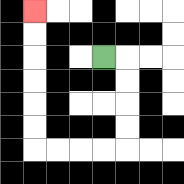{'start': '[4, 2]', 'end': '[1, 0]', 'path_directions': 'R,D,D,D,D,L,L,L,L,U,U,U,U,U,U', 'path_coordinates': '[[4, 2], [5, 2], [5, 3], [5, 4], [5, 5], [5, 6], [4, 6], [3, 6], [2, 6], [1, 6], [1, 5], [1, 4], [1, 3], [1, 2], [1, 1], [1, 0]]'}